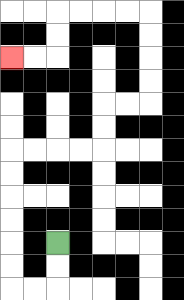{'start': '[2, 10]', 'end': '[0, 2]', 'path_directions': 'D,D,L,L,U,U,U,U,U,U,R,R,R,R,U,U,R,R,U,U,U,U,L,L,L,L,D,D,L,L', 'path_coordinates': '[[2, 10], [2, 11], [2, 12], [1, 12], [0, 12], [0, 11], [0, 10], [0, 9], [0, 8], [0, 7], [0, 6], [1, 6], [2, 6], [3, 6], [4, 6], [4, 5], [4, 4], [5, 4], [6, 4], [6, 3], [6, 2], [6, 1], [6, 0], [5, 0], [4, 0], [3, 0], [2, 0], [2, 1], [2, 2], [1, 2], [0, 2]]'}